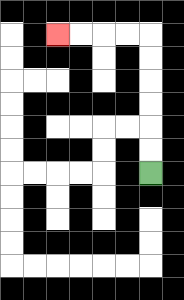{'start': '[6, 7]', 'end': '[2, 1]', 'path_directions': 'U,U,U,U,U,U,L,L,L,L', 'path_coordinates': '[[6, 7], [6, 6], [6, 5], [6, 4], [6, 3], [6, 2], [6, 1], [5, 1], [4, 1], [3, 1], [2, 1]]'}